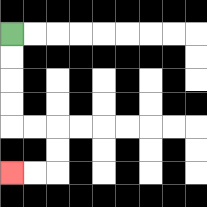{'start': '[0, 1]', 'end': '[0, 7]', 'path_directions': 'D,D,D,D,R,R,D,D,L,L', 'path_coordinates': '[[0, 1], [0, 2], [0, 3], [0, 4], [0, 5], [1, 5], [2, 5], [2, 6], [2, 7], [1, 7], [0, 7]]'}